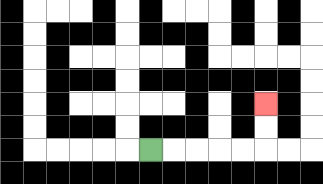{'start': '[6, 6]', 'end': '[11, 4]', 'path_directions': 'R,R,R,R,R,U,U', 'path_coordinates': '[[6, 6], [7, 6], [8, 6], [9, 6], [10, 6], [11, 6], [11, 5], [11, 4]]'}